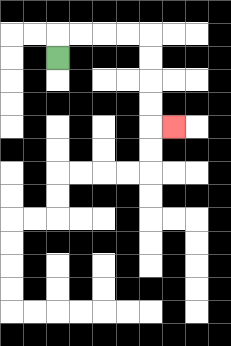{'start': '[2, 2]', 'end': '[7, 5]', 'path_directions': 'U,R,R,R,R,D,D,D,D,R', 'path_coordinates': '[[2, 2], [2, 1], [3, 1], [4, 1], [5, 1], [6, 1], [6, 2], [6, 3], [6, 4], [6, 5], [7, 5]]'}